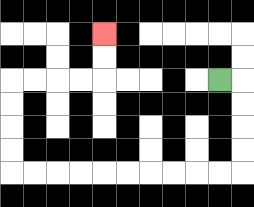{'start': '[9, 3]', 'end': '[4, 1]', 'path_directions': 'R,D,D,D,D,L,L,L,L,L,L,L,L,L,L,U,U,U,U,R,R,R,R,U,U', 'path_coordinates': '[[9, 3], [10, 3], [10, 4], [10, 5], [10, 6], [10, 7], [9, 7], [8, 7], [7, 7], [6, 7], [5, 7], [4, 7], [3, 7], [2, 7], [1, 7], [0, 7], [0, 6], [0, 5], [0, 4], [0, 3], [1, 3], [2, 3], [3, 3], [4, 3], [4, 2], [4, 1]]'}